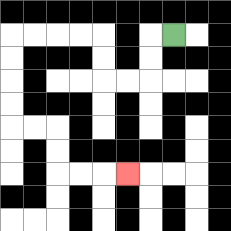{'start': '[7, 1]', 'end': '[5, 7]', 'path_directions': 'L,D,D,L,L,U,U,L,L,L,L,D,D,D,D,R,R,D,D,R,R,R', 'path_coordinates': '[[7, 1], [6, 1], [6, 2], [6, 3], [5, 3], [4, 3], [4, 2], [4, 1], [3, 1], [2, 1], [1, 1], [0, 1], [0, 2], [0, 3], [0, 4], [0, 5], [1, 5], [2, 5], [2, 6], [2, 7], [3, 7], [4, 7], [5, 7]]'}